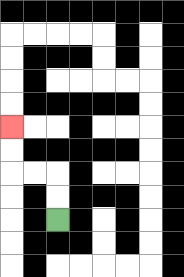{'start': '[2, 9]', 'end': '[0, 5]', 'path_directions': 'U,U,L,L,U,U', 'path_coordinates': '[[2, 9], [2, 8], [2, 7], [1, 7], [0, 7], [0, 6], [0, 5]]'}